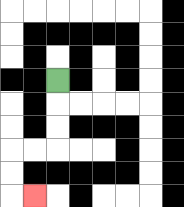{'start': '[2, 3]', 'end': '[1, 8]', 'path_directions': 'D,D,D,L,L,D,D,R', 'path_coordinates': '[[2, 3], [2, 4], [2, 5], [2, 6], [1, 6], [0, 6], [0, 7], [0, 8], [1, 8]]'}